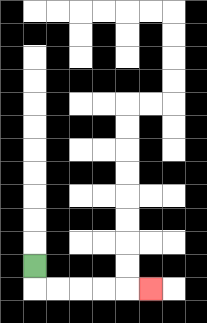{'start': '[1, 11]', 'end': '[6, 12]', 'path_directions': 'D,R,R,R,R,R', 'path_coordinates': '[[1, 11], [1, 12], [2, 12], [3, 12], [4, 12], [5, 12], [6, 12]]'}